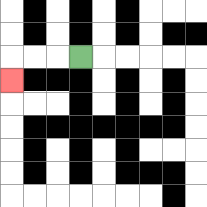{'start': '[3, 2]', 'end': '[0, 3]', 'path_directions': 'L,L,L,D', 'path_coordinates': '[[3, 2], [2, 2], [1, 2], [0, 2], [0, 3]]'}